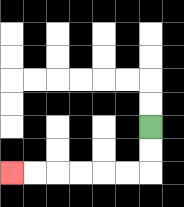{'start': '[6, 5]', 'end': '[0, 7]', 'path_directions': 'D,D,L,L,L,L,L,L', 'path_coordinates': '[[6, 5], [6, 6], [6, 7], [5, 7], [4, 7], [3, 7], [2, 7], [1, 7], [0, 7]]'}